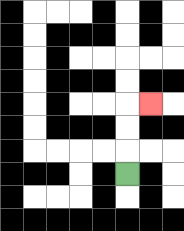{'start': '[5, 7]', 'end': '[6, 4]', 'path_directions': 'U,U,U,R', 'path_coordinates': '[[5, 7], [5, 6], [5, 5], [5, 4], [6, 4]]'}